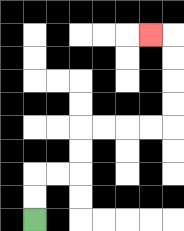{'start': '[1, 9]', 'end': '[6, 1]', 'path_directions': 'U,U,R,R,U,U,R,R,R,R,U,U,U,U,L', 'path_coordinates': '[[1, 9], [1, 8], [1, 7], [2, 7], [3, 7], [3, 6], [3, 5], [4, 5], [5, 5], [6, 5], [7, 5], [7, 4], [7, 3], [7, 2], [7, 1], [6, 1]]'}